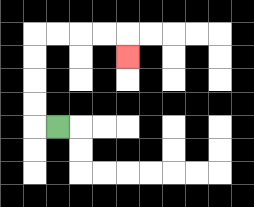{'start': '[2, 5]', 'end': '[5, 2]', 'path_directions': 'L,U,U,U,U,R,R,R,R,D', 'path_coordinates': '[[2, 5], [1, 5], [1, 4], [1, 3], [1, 2], [1, 1], [2, 1], [3, 1], [4, 1], [5, 1], [5, 2]]'}